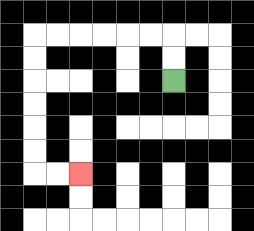{'start': '[7, 3]', 'end': '[3, 7]', 'path_directions': 'U,U,L,L,L,L,L,L,D,D,D,D,D,D,R,R', 'path_coordinates': '[[7, 3], [7, 2], [7, 1], [6, 1], [5, 1], [4, 1], [3, 1], [2, 1], [1, 1], [1, 2], [1, 3], [1, 4], [1, 5], [1, 6], [1, 7], [2, 7], [3, 7]]'}